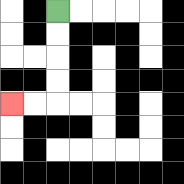{'start': '[2, 0]', 'end': '[0, 4]', 'path_directions': 'D,D,D,D,L,L', 'path_coordinates': '[[2, 0], [2, 1], [2, 2], [2, 3], [2, 4], [1, 4], [0, 4]]'}